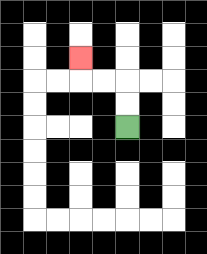{'start': '[5, 5]', 'end': '[3, 2]', 'path_directions': 'U,U,L,L,U', 'path_coordinates': '[[5, 5], [5, 4], [5, 3], [4, 3], [3, 3], [3, 2]]'}